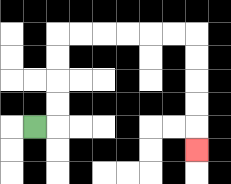{'start': '[1, 5]', 'end': '[8, 6]', 'path_directions': 'R,U,U,U,U,R,R,R,R,R,R,D,D,D,D,D', 'path_coordinates': '[[1, 5], [2, 5], [2, 4], [2, 3], [2, 2], [2, 1], [3, 1], [4, 1], [5, 1], [6, 1], [7, 1], [8, 1], [8, 2], [8, 3], [8, 4], [8, 5], [8, 6]]'}